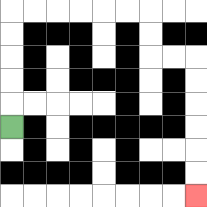{'start': '[0, 5]', 'end': '[8, 8]', 'path_directions': 'U,U,U,U,U,R,R,R,R,R,R,D,D,R,R,D,D,D,D,D,D', 'path_coordinates': '[[0, 5], [0, 4], [0, 3], [0, 2], [0, 1], [0, 0], [1, 0], [2, 0], [3, 0], [4, 0], [5, 0], [6, 0], [6, 1], [6, 2], [7, 2], [8, 2], [8, 3], [8, 4], [8, 5], [8, 6], [8, 7], [8, 8]]'}